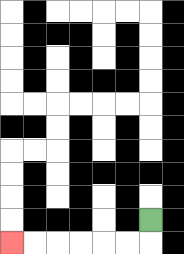{'start': '[6, 9]', 'end': '[0, 10]', 'path_directions': 'D,L,L,L,L,L,L', 'path_coordinates': '[[6, 9], [6, 10], [5, 10], [4, 10], [3, 10], [2, 10], [1, 10], [0, 10]]'}